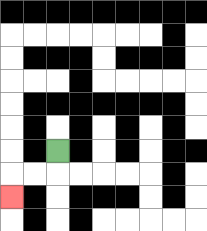{'start': '[2, 6]', 'end': '[0, 8]', 'path_directions': 'D,L,L,D', 'path_coordinates': '[[2, 6], [2, 7], [1, 7], [0, 7], [0, 8]]'}